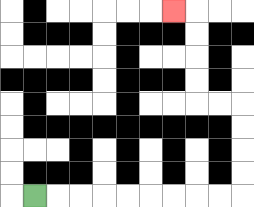{'start': '[1, 8]', 'end': '[7, 0]', 'path_directions': 'R,R,R,R,R,R,R,R,R,U,U,U,U,L,L,U,U,U,U,L', 'path_coordinates': '[[1, 8], [2, 8], [3, 8], [4, 8], [5, 8], [6, 8], [7, 8], [8, 8], [9, 8], [10, 8], [10, 7], [10, 6], [10, 5], [10, 4], [9, 4], [8, 4], [8, 3], [8, 2], [8, 1], [8, 0], [7, 0]]'}